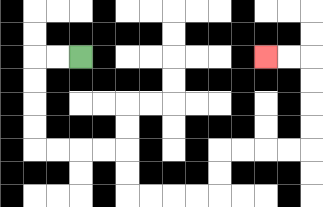{'start': '[3, 2]', 'end': '[11, 2]', 'path_directions': 'L,L,D,D,D,D,R,R,R,R,D,D,R,R,R,R,U,U,R,R,R,R,U,U,U,U,L,L', 'path_coordinates': '[[3, 2], [2, 2], [1, 2], [1, 3], [1, 4], [1, 5], [1, 6], [2, 6], [3, 6], [4, 6], [5, 6], [5, 7], [5, 8], [6, 8], [7, 8], [8, 8], [9, 8], [9, 7], [9, 6], [10, 6], [11, 6], [12, 6], [13, 6], [13, 5], [13, 4], [13, 3], [13, 2], [12, 2], [11, 2]]'}